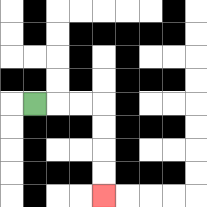{'start': '[1, 4]', 'end': '[4, 8]', 'path_directions': 'R,R,R,D,D,D,D', 'path_coordinates': '[[1, 4], [2, 4], [3, 4], [4, 4], [4, 5], [4, 6], [4, 7], [4, 8]]'}